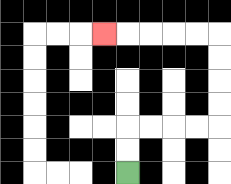{'start': '[5, 7]', 'end': '[4, 1]', 'path_directions': 'U,U,R,R,R,R,U,U,U,U,L,L,L,L,L', 'path_coordinates': '[[5, 7], [5, 6], [5, 5], [6, 5], [7, 5], [8, 5], [9, 5], [9, 4], [9, 3], [9, 2], [9, 1], [8, 1], [7, 1], [6, 1], [5, 1], [4, 1]]'}